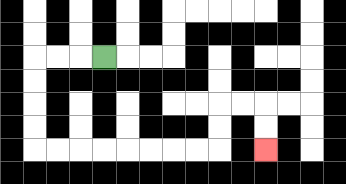{'start': '[4, 2]', 'end': '[11, 6]', 'path_directions': 'L,L,L,D,D,D,D,R,R,R,R,R,R,R,R,U,U,R,R,D,D', 'path_coordinates': '[[4, 2], [3, 2], [2, 2], [1, 2], [1, 3], [1, 4], [1, 5], [1, 6], [2, 6], [3, 6], [4, 6], [5, 6], [6, 6], [7, 6], [8, 6], [9, 6], [9, 5], [9, 4], [10, 4], [11, 4], [11, 5], [11, 6]]'}